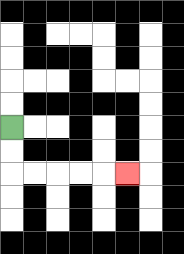{'start': '[0, 5]', 'end': '[5, 7]', 'path_directions': 'D,D,R,R,R,R,R', 'path_coordinates': '[[0, 5], [0, 6], [0, 7], [1, 7], [2, 7], [3, 7], [4, 7], [5, 7]]'}